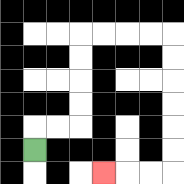{'start': '[1, 6]', 'end': '[4, 7]', 'path_directions': 'U,R,R,U,U,U,U,R,R,R,R,D,D,D,D,D,D,L,L,L', 'path_coordinates': '[[1, 6], [1, 5], [2, 5], [3, 5], [3, 4], [3, 3], [3, 2], [3, 1], [4, 1], [5, 1], [6, 1], [7, 1], [7, 2], [7, 3], [7, 4], [7, 5], [7, 6], [7, 7], [6, 7], [5, 7], [4, 7]]'}